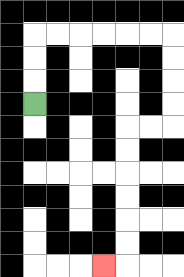{'start': '[1, 4]', 'end': '[4, 11]', 'path_directions': 'U,U,U,R,R,R,R,R,R,D,D,D,D,L,L,D,D,D,D,D,D,L', 'path_coordinates': '[[1, 4], [1, 3], [1, 2], [1, 1], [2, 1], [3, 1], [4, 1], [5, 1], [6, 1], [7, 1], [7, 2], [7, 3], [7, 4], [7, 5], [6, 5], [5, 5], [5, 6], [5, 7], [5, 8], [5, 9], [5, 10], [5, 11], [4, 11]]'}